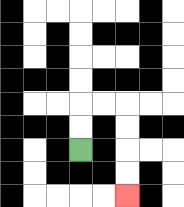{'start': '[3, 6]', 'end': '[5, 8]', 'path_directions': 'U,U,R,R,D,D,D,D', 'path_coordinates': '[[3, 6], [3, 5], [3, 4], [4, 4], [5, 4], [5, 5], [5, 6], [5, 7], [5, 8]]'}